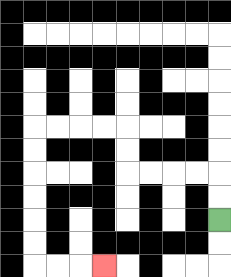{'start': '[9, 9]', 'end': '[4, 11]', 'path_directions': 'U,U,L,L,L,L,U,U,L,L,L,L,D,D,D,D,D,D,R,R,R', 'path_coordinates': '[[9, 9], [9, 8], [9, 7], [8, 7], [7, 7], [6, 7], [5, 7], [5, 6], [5, 5], [4, 5], [3, 5], [2, 5], [1, 5], [1, 6], [1, 7], [1, 8], [1, 9], [1, 10], [1, 11], [2, 11], [3, 11], [4, 11]]'}